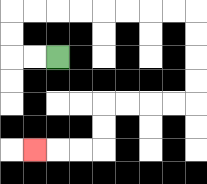{'start': '[2, 2]', 'end': '[1, 6]', 'path_directions': 'L,L,U,U,R,R,R,R,R,R,R,R,D,D,D,D,L,L,L,L,D,D,L,L,L', 'path_coordinates': '[[2, 2], [1, 2], [0, 2], [0, 1], [0, 0], [1, 0], [2, 0], [3, 0], [4, 0], [5, 0], [6, 0], [7, 0], [8, 0], [8, 1], [8, 2], [8, 3], [8, 4], [7, 4], [6, 4], [5, 4], [4, 4], [4, 5], [4, 6], [3, 6], [2, 6], [1, 6]]'}